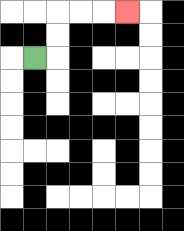{'start': '[1, 2]', 'end': '[5, 0]', 'path_directions': 'R,U,U,R,R,R', 'path_coordinates': '[[1, 2], [2, 2], [2, 1], [2, 0], [3, 0], [4, 0], [5, 0]]'}